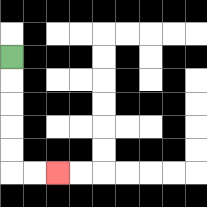{'start': '[0, 2]', 'end': '[2, 7]', 'path_directions': 'D,D,D,D,D,R,R', 'path_coordinates': '[[0, 2], [0, 3], [0, 4], [0, 5], [0, 6], [0, 7], [1, 7], [2, 7]]'}